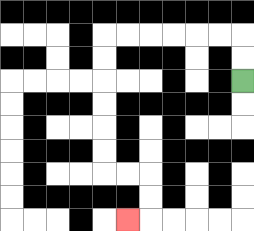{'start': '[10, 3]', 'end': '[5, 9]', 'path_directions': 'U,U,L,L,L,L,L,L,D,D,D,D,D,D,R,R,D,D,L', 'path_coordinates': '[[10, 3], [10, 2], [10, 1], [9, 1], [8, 1], [7, 1], [6, 1], [5, 1], [4, 1], [4, 2], [4, 3], [4, 4], [4, 5], [4, 6], [4, 7], [5, 7], [6, 7], [6, 8], [6, 9], [5, 9]]'}